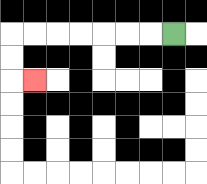{'start': '[7, 1]', 'end': '[1, 3]', 'path_directions': 'L,L,L,L,L,L,L,D,D,R', 'path_coordinates': '[[7, 1], [6, 1], [5, 1], [4, 1], [3, 1], [2, 1], [1, 1], [0, 1], [0, 2], [0, 3], [1, 3]]'}